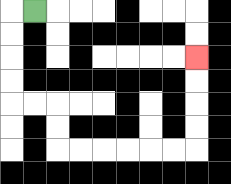{'start': '[1, 0]', 'end': '[8, 2]', 'path_directions': 'L,D,D,D,D,R,R,D,D,R,R,R,R,R,R,U,U,U,U', 'path_coordinates': '[[1, 0], [0, 0], [0, 1], [0, 2], [0, 3], [0, 4], [1, 4], [2, 4], [2, 5], [2, 6], [3, 6], [4, 6], [5, 6], [6, 6], [7, 6], [8, 6], [8, 5], [8, 4], [8, 3], [8, 2]]'}